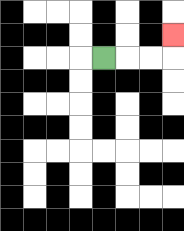{'start': '[4, 2]', 'end': '[7, 1]', 'path_directions': 'R,R,R,U', 'path_coordinates': '[[4, 2], [5, 2], [6, 2], [7, 2], [7, 1]]'}